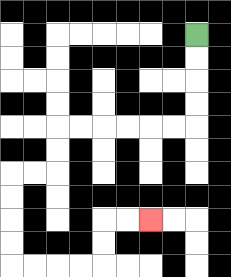{'start': '[8, 1]', 'end': '[6, 9]', 'path_directions': 'D,D,D,D,L,L,L,L,L,L,D,D,L,L,D,D,D,D,R,R,R,R,U,U,R,R', 'path_coordinates': '[[8, 1], [8, 2], [8, 3], [8, 4], [8, 5], [7, 5], [6, 5], [5, 5], [4, 5], [3, 5], [2, 5], [2, 6], [2, 7], [1, 7], [0, 7], [0, 8], [0, 9], [0, 10], [0, 11], [1, 11], [2, 11], [3, 11], [4, 11], [4, 10], [4, 9], [5, 9], [6, 9]]'}